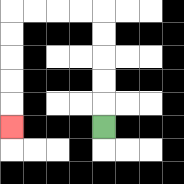{'start': '[4, 5]', 'end': '[0, 5]', 'path_directions': 'U,U,U,U,U,L,L,L,L,D,D,D,D,D', 'path_coordinates': '[[4, 5], [4, 4], [4, 3], [4, 2], [4, 1], [4, 0], [3, 0], [2, 0], [1, 0], [0, 0], [0, 1], [0, 2], [0, 3], [0, 4], [0, 5]]'}